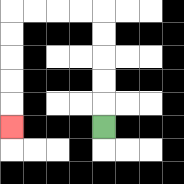{'start': '[4, 5]', 'end': '[0, 5]', 'path_directions': 'U,U,U,U,U,L,L,L,L,D,D,D,D,D', 'path_coordinates': '[[4, 5], [4, 4], [4, 3], [4, 2], [4, 1], [4, 0], [3, 0], [2, 0], [1, 0], [0, 0], [0, 1], [0, 2], [0, 3], [0, 4], [0, 5]]'}